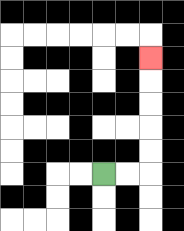{'start': '[4, 7]', 'end': '[6, 2]', 'path_directions': 'R,R,U,U,U,U,U', 'path_coordinates': '[[4, 7], [5, 7], [6, 7], [6, 6], [6, 5], [6, 4], [6, 3], [6, 2]]'}